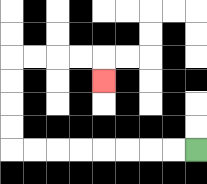{'start': '[8, 6]', 'end': '[4, 3]', 'path_directions': 'L,L,L,L,L,L,L,L,U,U,U,U,R,R,R,R,D', 'path_coordinates': '[[8, 6], [7, 6], [6, 6], [5, 6], [4, 6], [3, 6], [2, 6], [1, 6], [0, 6], [0, 5], [0, 4], [0, 3], [0, 2], [1, 2], [2, 2], [3, 2], [4, 2], [4, 3]]'}